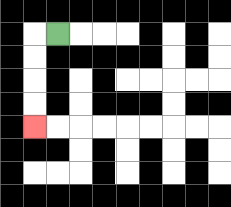{'start': '[2, 1]', 'end': '[1, 5]', 'path_directions': 'L,D,D,D,D', 'path_coordinates': '[[2, 1], [1, 1], [1, 2], [1, 3], [1, 4], [1, 5]]'}